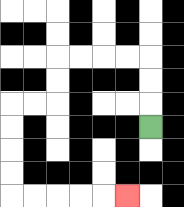{'start': '[6, 5]', 'end': '[5, 8]', 'path_directions': 'U,U,U,L,L,L,L,D,D,L,L,D,D,D,D,R,R,R,R,R', 'path_coordinates': '[[6, 5], [6, 4], [6, 3], [6, 2], [5, 2], [4, 2], [3, 2], [2, 2], [2, 3], [2, 4], [1, 4], [0, 4], [0, 5], [0, 6], [0, 7], [0, 8], [1, 8], [2, 8], [3, 8], [4, 8], [5, 8]]'}